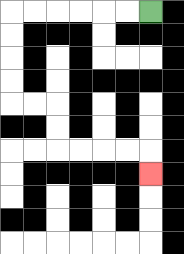{'start': '[6, 0]', 'end': '[6, 7]', 'path_directions': 'L,L,L,L,L,L,D,D,D,D,R,R,D,D,R,R,R,R,D', 'path_coordinates': '[[6, 0], [5, 0], [4, 0], [3, 0], [2, 0], [1, 0], [0, 0], [0, 1], [0, 2], [0, 3], [0, 4], [1, 4], [2, 4], [2, 5], [2, 6], [3, 6], [4, 6], [5, 6], [6, 6], [6, 7]]'}